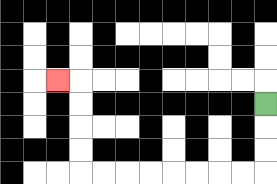{'start': '[11, 4]', 'end': '[2, 3]', 'path_directions': 'D,D,D,L,L,L,L,L,L,L,L,U,U,U,U,L', 'path_coordinates': '[[11, 4], [11, 5], [11, 6], [11, 7], [10, 7], [9, 7], [8, 7], [7, 7], [6, 7], [5, 7], [4, 7], [3, 7], [3, 6], [3, 5], [3, 4], [3, 3], [2, 3]]'}